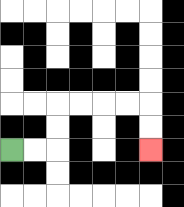{'start': '[0, 6]', 'end': '[6, 6]', 'path_directions': 'R,R,U,U,R,R,R,R,D,D', 'path_coordinates': '[[0, 6], [1, 6], [2, 6], [2, 5], [2, 4], [3, 4], [4, 4], [5, 4], [6, 4], [6, 5], [6, 6]]'}